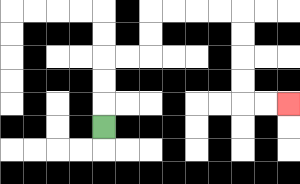{'start': '[4, 5]', 'end': '[12, 4]', 'path_directions': 'U,U,U,R,R,U,U,R,R,R,R,D,D,D,D,R,R', 'path_coordinates': '[[4, 5], [4, 4], [4, 3], [4, 2], [5, 2], [6, 2], [6, 1], [6, 0], [7, 0], [8, 0], [9, 0], [10, 0], [10, 1], [10, 2], [10, 3], [10, 4], [11, 4], [12, 4]]'}